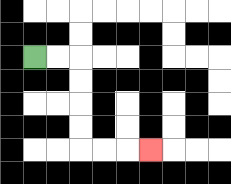{'start': '[1, 2]', 'end': '[6, 6]', 'path_directions': 'R,R,D,D,D,D,R,R,R', 'path_coordinates': '[[1, 2], [2, 2], [3, 2], [3, 3], [3, 4], [3, 5], [3, 6], [4, 6], [5, 6], [6, 6]]'}